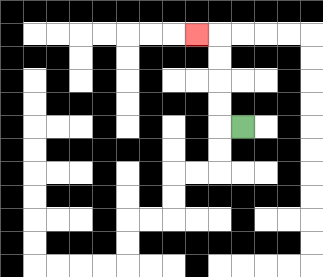{'start': '[10, 5]', 'end': '[8, 1]', 'path_directions': 'L,U,U,U,U,L', 'path_coordinates': '[[10, 5], [9, 5], [9, 4], [9, 3], [9, 2], [9, 1], [8, 1]]'}